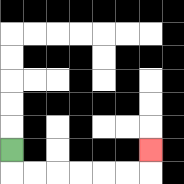{'start': '[0, 6]', 'end': '[6, 6]', 'path_directions': 'D,R,R,R,R,R,R,U', 'path_coordinates': '[[0, 6], [0, 7], [1, 7], [2, 7], [3, 7], [4, 7], [5, 7], [6, 7], [6, 6]]'}